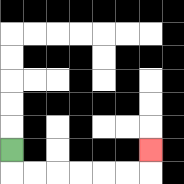{'start': '[0, 6]', 'end': '[6, 6]', 'path_directions': 'D,R,R,R,R,R,R,U', 'path_coordinates': '[[0, 6], [0, 7], [1, 7], [2, 7], [3, 7], [4, 7], [5, 7], [6, 7], [6, 6]]'}